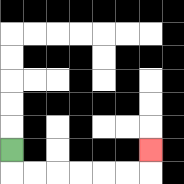{'start': '[0, 6]', 'end': '[6, 6]', 'path_directions': 'D,R,R,R,R,R,R,U', 'path_coordinates': '[[0, 6], [0, 7], [1, 7], [2, 7], [3, 7], [4, 7], [5, 7], [6, 7], [6, 6]]'}